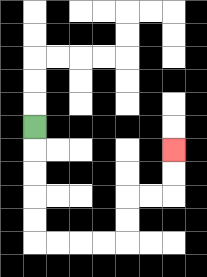{'start': '[1, 5]', 'end': '[7, 6]', 'path_directions': 'D,D,D,D,D,R,R,R,R,U,U,R,R,U,U', 'path_coordinates': '[[1, 5], [1, 6], [1, 7], [1, 8], [1, 9], [1, 10], [2, 10], [3, 10], [4, 10], [5, 10], [5, 9], [5, 8], [6, 8], [7, 8], [7, 7], [7, 6]]'}